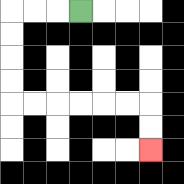{'start': '[3, 0]', 'end': '[6, 6]', 'path_directions': 'L,L,L,D,D,D,D,R,R,R,R,R,R,D,D', 'path_coordinates': '[[3, 0], [2, 0], [1, 0], [0, 0], [0, 1], [0, 2], [0, 3], [0, 4], [1, 4], [2, 4], [3, 4], [4, 4], [5, 4], [6, 4], [6, 5], [6, 6]]'}